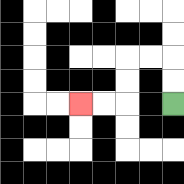{'start': '[7, 4]', 'end': '[3, 4]', 'path_directions': 'U,U,L,L,D,D,L,L', 'path_coordinates': '[[7, 4], [7, 3], [7, 2], [6, 2], [5, 2], [5, 3], [5, 4], [4, 4], [3, 4]]'}